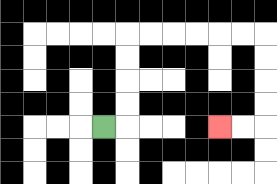{'start': '[4, 5]', 'end': '[9, 5]', 'path_directions': 'R,U,U,U,U,R,R,R,R,R,R,D,D,D,D,L,L', 'path_coordinates': '[[4, 5], [5, 5], [5, 4], [5, 3], [5, 2], [5, 1], [6, 1], [7, 1], [8, 1], [9, 1], [10, 1], [11, 1], [11, 2], [11, 3], [11, 4], [11, 5], [10, 5], [9, 5]]'}